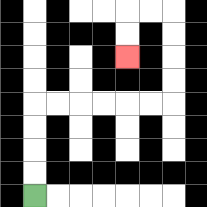{'start': '[1, 8]', 'end': '[5, 2]', 'path_directions': 'U,U,U,U,R,R,R,R,R,R,U,U,U,U,L,L,D,D', 'path_coordinates': '[[1, 8], [1, 7], [1, 6], [1, 5], [1, 4], [2, 4], [3, 4], [4, 4], [5, 4], [6, 4], [7, 4], [7, 3], [7, 2], [7, 1], [7, 0], [6, 0], [5, 0], [5, 1], [5, 2]]'}